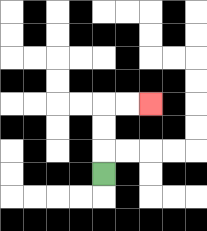{'start': '[4, 7]', 'end': '[6, 4]', 'path_directions': 'U,U,U,R,R', 'path_coordinates': '[[4, 7], [4, 6], [4, 5], [4, 4], [5, 4], [6, 4]]'}